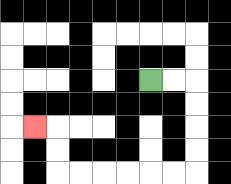{'start': '[6, 3]', 'end': '[1, 5]', 'path_directions': 'R,R,D,D,D,D,L,L,L,L,L,L,U,U,L', 'path_coordinates': '[[6, 3], [7, 3], [8, 3], [8, 4], [8, 5], [8, 6], [8, 7], [7, 7], [6, 7], [5, 7], [4, 7], [3, 7], [2, 7], [2, 6], [2, 5], [1, 5]]'}